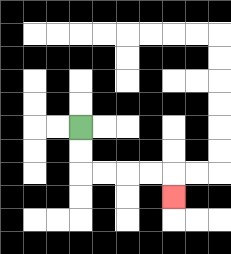{'start': '[3, 5]', 'end': '[7, 8]', 'path_directions': 'D,D,R,R,R,R,D', 'path_coordinates': '[[3, 5], [3, 6], [3, 7], [4, 7], [5, 7], [6, 7], [7, 7], [7, 8]]'}